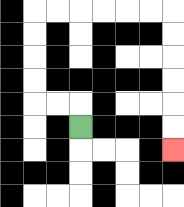{'start': '[3, 5]', 'end': '[7, 6]', 'path_directions': 'U,L,L,U,U,U,U,R,R,R,R,R,R,D,D,D,D,D,D', 'path_coordinates': '[[3, 5], [3, 4], [2, 4], [1, 4], [1, 3], [1, 2], [1, 1], [1, 0], [2, 0], [3, 0], [4, 0], [5, 0], [6, 0], [7, 0], [7, 1], [7, 2], [7, 3], [7, 4], [7, 5], [7, 6]]'}